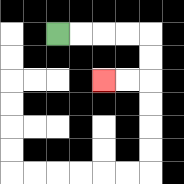{'start': '[2, 1]', 'end': '[4, 3]', 'path_directions': 'R,R,R,R,D,D,L,L', 'path_coordinates': '[[2, 1], [3, 1], [4, 1], [5, 1], [6, 1], [6, 2], [6, 3], [5, 3], [4, 3]]'}